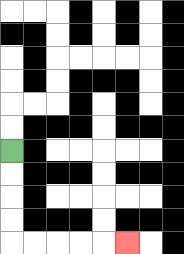{'start': '[0, 6]', 'end': '[5, 10]', 'path_directions': 'D,D,D,D,R,R,R,R,R', 'path_coordinates': '[[0, 6], [0, 7], [0, 8], [0, 9], [0, 10], [1, 10], [2, 10], [3, 10], [4, 10], [5, 10]]'}